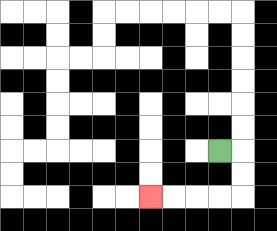{'start': '[9, 6]', 'end': '[6, 8]', 'path_directions': 'R,D,D,L,L,L,L', 'path_coordinates': '[[9, 6], [10, 6], [10, 7], [10, 8], [9, 8], [8, 8], [7, 8], [6, 8]]'}